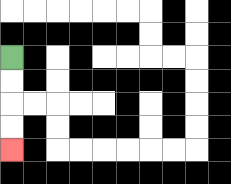{'start': '[0, 2]', 'end': '[0, 6]', 'path_directions': 'D,D,D,D', 'path_coordinates': '[[0, 2], [0, 3], [0, 4], [0, 5], [0, 6]]'}